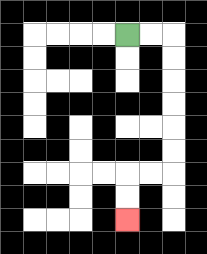{'start': '[5, 1]', 'end': '[5, 9]', 'path_directions': 'R,R,D,D,D,D,D,D,L,L,D,D', 'path_coordinates': '[[5, 1], [6, 1], [7, 1], [7, 2], [7, 3], [7, 4], [7, 5], [7, 6], [7, 7], [6, 7], [5, 7], [5, 8], [5, 9]]'}